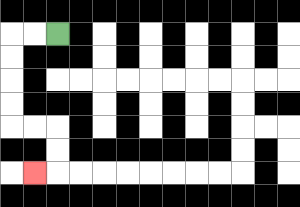{'start': '[2, 1]', 'end': '[1, 7]', 'path_directions': 'L,L,D,D,D,D,R,R,D,D,L', 'path_coordinates': '[[2, 1], [1, 1], [0, 1], [0, 2], [0, 3], [0, 4], [0, 5], [1, 5], [2, 5], [2, 6], [2, 7], [1, 7]]'}